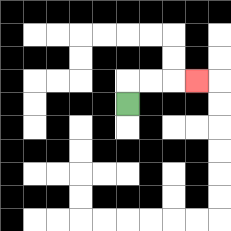{'start': '[5, 4]', 'end': '[8, 3]', 'path_directions': 'U,R,R,R', 'path_coordinates': '[[5, 4], [5, 3], [6, 3], [7, 3], [8, 3]]'}